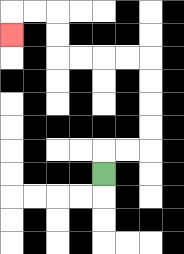{'start': '[4, 7]', 'end': '[0, 1]', 'path_directions': 'U,R,R,U,U,U,U,L,L,L,L,U,U,L,L,D', 'path_coordinates': '[[4, 7], [4, 6], [5, 6], [6, 6], [6, 5], [6, 4], [6, 3], [6, 2], [5, 2], [4, 2], [3, 2], [2, 2], [2, 1], [2, 0], [1, 0], [0, 0], [0, 1]]'}